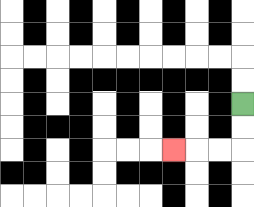{'start': '[10, 4]', 'end': '[7, 6]', 'path_directions': 'D,D,L,L,L', 'path_coordinates': '[[10, 4], [10, 5], [10, 6], [9, 6], [8, 6], [7, 6]]'}